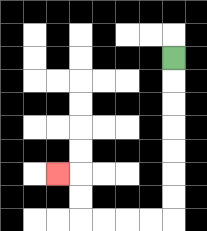{'start': '[7, 2]', 'end': '[2, 7]', 'path_directions': 'D,D,D,D,D,D,D,L,L,L,L,U,U,L', 'path_coordinates': '[[7, 2], [7, 3], [7, 4], [7, 5], [7, 6], [7, 7], [7, 8], [7, 9], [6, 9], [5, 9], [4, 9], [3, 9], [3, 8], [3, 7], [2, 7]]'}